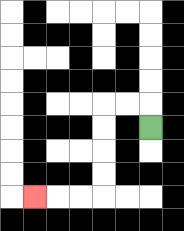{'start': '[6, 5]', 'end': '[1, 8]', 'path_directions': 'U,L,L,D,D,D,D,L,L,L', 'path_coordinates': '[[6, 5], [6, 4], [5, 4], [4, 4], [4, 5], [4, 6], [4, 7], [4, 8], [3, 8], [2, 8], [1, 8]]'}